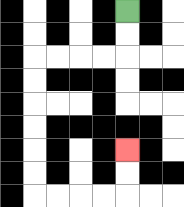{'start': '[5, 0]', 'end': '[5, 6]', 'path_directions': 'D,D,L,L,L,L,D,D,D,D,D,D,R,R,R,R,U,U', 'path_coordinates': '[[5, 0], [5, 1], [5, 2], [4, 2], [3, 2], [2, 2], [1, 2], [1, 3], [1, 4], [1, 5], [1, 6], [1, 7], [1, 8], [2, 8], [3, 8], [4, 8], [5, 8], [5, 7], [5, 6]]'}